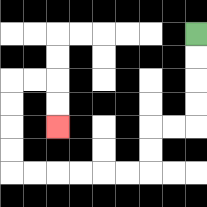{'start': '[8, 1]', 'end': '[2, 5]', 'path_directions': 'D,D,D,D,L,L,D,D,L,L,L,L,L,L,U,U,U,U,R,R,D,D', 'path_coordinates': '[[8, 1], [8, 2], [8, 3], [8, 4], [8, 5], [7, 5], [6, 5], [6, 6], [6, 7], [5, 7], [4, 7], [3, 7], [2, 7], [1, 7], [0, 7], [0, 6], [0, 5], [0, 4], [0, 3], [1, 3], [2, 3], [2, 4], [2, 5]]'}